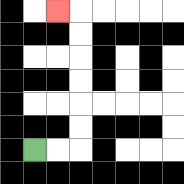{'start': '[1, 6]', 'end': '[2, 0]', 'path_directions': 'R,R,U,U,U,U,U,U,L', 'path_coordinates': '[[1, 6], [2, 6], [3, 6], [3, 5], [3, 4], [3, 3], [3, 2], [3, 1], [3, 0], [2, 0]]'}